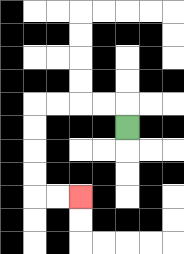{'start': '[5, 5]', 'end': '[3, 8]', 'path_directions': 'U,L,L,L,L,D,D,D,D,R,R', 'path_coordinates': '[[5, 5], [5, 4], [4, 4], [3, 4], [2, 4], [1, 4], [1, 5], [1, 6], [1, 7], [1, 8], [2, 8], [3, 8]]'}